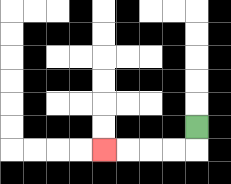{'start': '[8, 5]', 'end': '[4, 6]', 'path_directions': 'D,L,L,L,L', 'path_coordinates': '[[8, 5], [8, 6], [7, 6], [6, 6], [5, 6], [4, 6]]'}